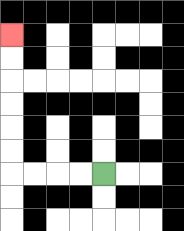{'start': '[4, 7]', 'end': '[0, 1]', 'path_directions': 'L,L,L,L,U,U,U,U,U,U', 'path_coordinates': '[[4, 7], [3, 7], [2, 7], [1, 7], [0, 7], [0, 6], [0, 5], [0, 4], [0, 3], [0, 2], [0, 1]]'}